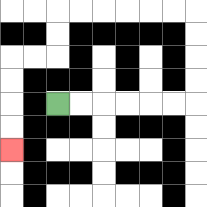{'start': '[2, 4]', 'end': '[0, 6]', 'path_directions': 'R,R,R,R,R,R,U,U,U,U,L,L,L,L,L,L,D,D,L,L,D,D,D,D', 'path_coordinates': '[[2, 4], [3, 4], [4, 4], [5, 4], [6, 4], [7, 4], [8, 4], [8, 3], [8, 2], [8, 1], [8, 0], [7, 0], [6, 0], [5, 0], [4, 0], [3, 0], [2, 0], [2, 1], [2, 2], [1, 2], [0, 2], [0, 3], [0, 4], [0, 5], [0, 6]]'}